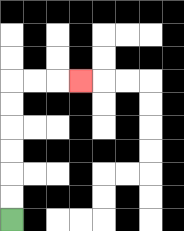{'start': '[0, 9]', 'end': '[3, 3]', 'path_directions': 'U,U,U,U,U,U,R,R,R', 'path_coordinates': '[[0, 9], [0, 8], [0, 7], [0, 6], [0, 5], [0, 4], [0, 3], [1, 3], [2, 3], [3, 3]]'}